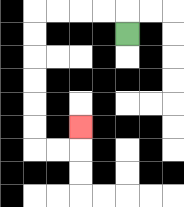{'start': '[5, 1]', 'end': '[3, 5]', 'path_directions': 'U,L,L,L,L,D,D,D,D,D,D,R,R,U', 'path_coordinates': '[[5, 1], [5, 0], [4, 0], [3, 0], [2, 0], [1, 0], [1, 1], [1, 2], [1, 3], [1, 4], [1, 5], [1, 6], [2, 6], [3, 6], [3, 5]]'}